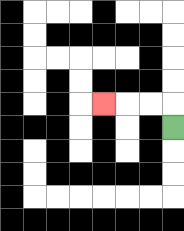{'start': '[7, 5]', 'end': '[4, 4]', 'path_directions': 'U,L,L,L', 'path_coordinates': '[[7, 5], [7, 4], [6, 4], [5, 4], [4, 4]]'}